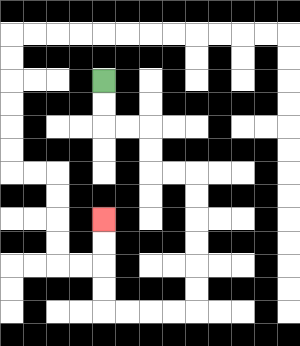{'start': '[4, 3]', 'end': '[4, 9]', 'path_directions': 'D,D,R,R,D,D,R,R,D,D,D,D,D,D,L,L,L,L,U,U,U,U', 'path_coordinates': '[[4, 3], [4, 4], [4, 5], [5, 5], [6, 5], [6, 6], [6, 7], [7, 7], [8, 7], [8, 8], [8, 9], [8, 10], [8, 11], [8, 12], [8, 13], [7, 13], [6, 13], [5, 13], [4, 13], [4, 12], [4, 11], [4, 10], [4, 9]]'}